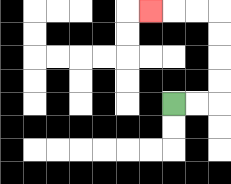{'start': '[7, 4]', 'end': '[6, 0]', 'path_directions': 'R,R,U,U,U,U,L,L,L', 'path_coordinates': '[[7, 4], [8, 4], [9, 4], [9, 3], [9, 2], [9, 1], [9, 0], [8, 0], [7, 0], [6, 0]]'}